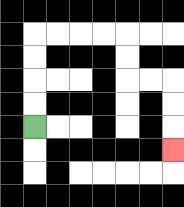{'start': '[1, 5]', 'end': '[7, 6]', 'path_directions': 'U,U,U,U,R,R,R,R,D,D,R,R,D,D,D', 'path_coordinates': '[[1, 5], [1, 4], [1, 3], [1, 2], [1, 1], [2, 1], [3, 1], [4, 1], [5, 1], [5, 2], [5, 3], [6, 3], [7, 3], [7, 4], [7, 5], [7, 6]]'}